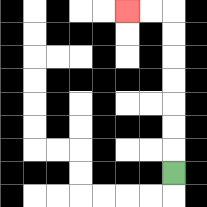{'start': '[7, 7]', 'end': '[5, 0]', 'path_directions': 'U,U,U,U,U,U,U,L,L', 'path_coordinates': '[[7, 7], [7, 6], [7, 5], [7, 4], [7, 3], [7, 2], [7, 1], [7, 0], [6, 0], [5, 0]]'}